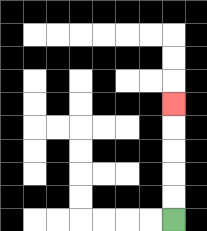{'start': '[7, 9]', 'end': '[7, 4]', 'path_directions': 'U,U,U,U,U', 'path_coordinates': '[[7, 9], [7, 8], [7, 7], [7, 6], [7, 5], [7, 4]]'}